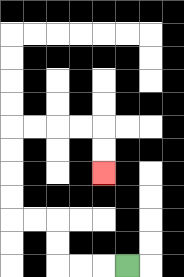{'start': '[5, 11]', 'end': '[4, 7]', 'path_directions': 'L,L,L,U,U,L,L,U,U,U,U,R,R,R,R,D,D', 'path_coordinates': '[[5, 11], [4, 11], [3, 11], [2, 11], [2, 10], [2, 9], [1, 9], [0, 9], [0, 8], [0, 7], [0, 6], [0, 5], [1, 5], [2, 5], [3, 5], [4, 5], [4, 6], [4, 7]]'}